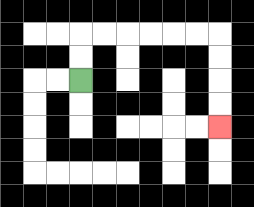{'start': '[3, 3]', 'end': '[9, 5]', 'path_directions': 'U,U,R,R,R,R,R,R,D,D,D,D', 'path_coordinates': '[[3, 3], [3, 2], [3, 1], [4, 1], [5, 1], [6, 1], [7, 1], [8, 1], [9, 1], [9, 2], [9, 3], [9, 4], [9, 5]]'}